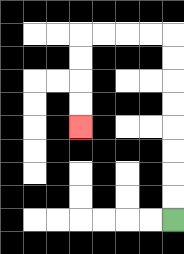{'start': '[7, 9]', 'end': '[3, 5]', 'path_directions': 'U,U,U,U,U,U,U,U,L,L,L,L,D,D,D,D', 'path_coordinates': '[[7, 9], [7, 8], [7, 7], [7, 6], [7, 5], [7, 4], [7, 3], [7, 2], [7, 1], [6, 1], [5, 1], [4, 1], [3, 1], [3, 2], [3, 3], [3, 4], [3, 5]]'}